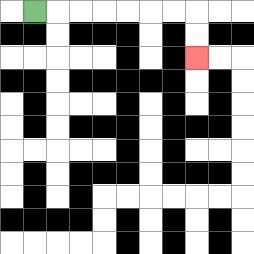{'start': '[1, 0]', 'end': '[8, 2]', 'path_directions': 'R,R,R,R,R,R,R,D,D', 'path_coordinates': '[[1, 0], [2, 0], [3, 0], [4, 0], [5, 0], [6, 0], [7, 0], [8, 0], [8, 1], [8, 2]]'}